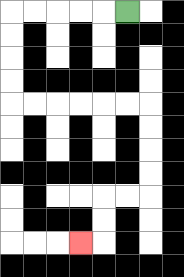{'start': '[5, 0]', 'end': '[3, 10]', 'path_directions': 'L,L,L,L,L,D,D,D,D,R,R,R,R,R,R,D,D,D,D,L,L,D,D,L', 'path_coordinates': '[[5, 0], [4, 0], [3, 0], [2, 0], [1, 0], [0, 0], [0, 1], [0, 2], [0, 3], [0, 4], [1, 4], [2, 4], [3, 4], [4, 4], [5, 4], [6, 4], [6, 5], [6, 6], [6, 7], [6, 8], [5, 8], [4, 8], [4, 9], [4, 10], [3, 10]]'}